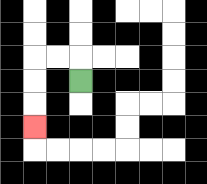{'start': '[3, 3]', 'end': '[1, 5]', 'path_directions': 'U,L,L,D,D,D', 'path_coordinates': '[[3, 3], [3, 2], [2, 2], [1, 2], [1, 3], [1, 4], [1, 5]]'}